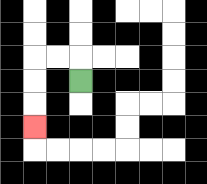{'start': '[3, 3]', 'end': '[1, 5]', 'path_directions': 'U,L,L,D,D,D', 'path_coordinates': '[[3, 3], [3, 2], [2, 2], [1, 2], [1, 3], [1, 4], [1, 5]]'}